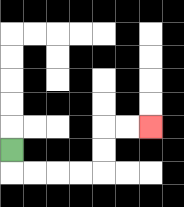{'start': '[0, 6]', 'end': '[6, 5]', 'path_directions': 'D,R,R,R,R,U,U,R,R', 'path_coordinates': '[[0, 6], [0, 7], [1, 7], [2, 7], [3, 7], [4, 7], [4, 6], [4, 5], [5, 5], [6, 5]]'}